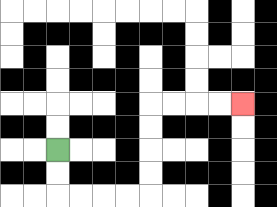{'start': '[2, 6]', 'end': '[10, 4]', 'path_directions': 'D,D,R,R,R,R,U,U,U,U,R,R,R,R', 'path_coordinates': '[[2, 6], [2, 7], [2, 8], [3, 8], [4, 8], [5, 8], [6, 8], [6, 7], [6, 6], [6, 5], [6, 4], [7, 4], [8, 4], [9, 4], [10, 4]]'}